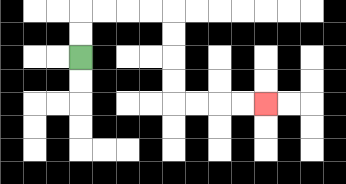{'start': '[3, 2]', 'end': '[11, 4]', 'path_directions': 'U,U,R,R,R,R,D,D,D,D,R,R,R,R', 'path_coordinates': '[[3, 2], [3, 1], [3, 0], [4, 0], [5, 0], [6, 0], [7, 0], [7, 1], [7, 2], [7, 3], [7, 4], [8, 4], [9, 4], [10, 4], [11, 4]]'}